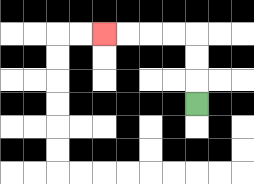{'start': '[8, 4]', 'end': '[4, 1]', 'path_directions': 'U,U,U,L,L,L,L', 'path_coordinates': '[[8, 4], [8, 3], [8, 2], [8, 1], [7, 1], [6, 1], [5, 1], [4, 1]]'}